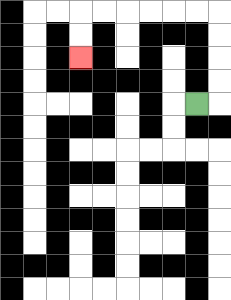{'start': '[8, 4]', 'end': '[3, 2]', 'path_directions': 'R,U,U,U,U,L,L,L,L,L,L,D,D', 'path_coordinates': '[[8, 4], [9, 4], [9, 3], [9, 2], [9, 1], [9, 0], [8, 0], [7, 0], [6, 0], [5, 0], [4, 0], [3, 0], [3, 1], [3, 2]]'}